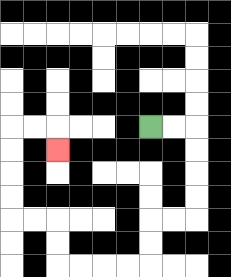{'start': '[6, 5]', 'end': '[2, 6]', 'path_directions': 'R,R,D,D,D,D,L,L,D,D,L,L,L,L,U,U,L,L,U,U,U,U,R,R,D', 'path_coordinates': '[[6, 5], [7, 5], [8, 5], [8, 6], [8, 7], [8, 8], [8, 9], [7, 9], [6, 9], [6, 10], [6, 11], [5, 11], [4, 11], [3, 11], [2, 11], [2, 10], [2, 9], [1, 9], [0, 9], [0, 8], [0, 7], [0, 6], [0, 5], [1, 5], [2, 5], [2, 6]]'}